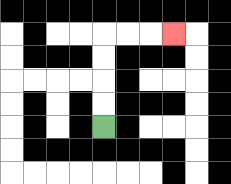{'start': '[4, 5]', 'end': '[7, 1]', 'path_directions': 'U,U,U,U,R,R,R', 'path_coordinates': '[[4, 5], [4, 4], [4, 3], [4, 2], [4, 1], [5, 1], [6, 1], [7, 1]]'}